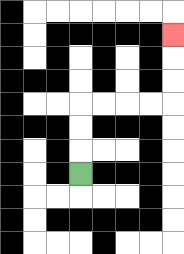{'start': '[3, 7]', 'end': '[7, 1]', 'path_directions': 'U,U,U,R,R,R,R,U,U,U', 'path_coordinates': '[[3, 7], [3, 6], [3, 5], [3, 4], [4, 4], [5, 4], [6, 4], [7, 4], [7, 3], [7, 2], [7, 1]]'}